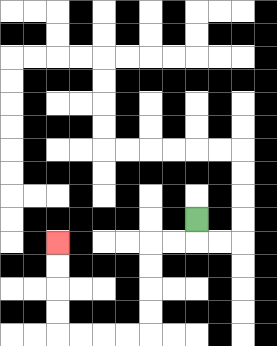{'start': '[8, 9]', 'end': '[2, 10]', 'path_directions': 'D,L,L,D,D,D,D,L,L,L,L,U,U,U,U', 'path_coordinates': '[[8, 9], [8, 10], [7, 10], [6, 10], [6, 11], [6, 12], [6, 13], [6, 14], [5, 14], [4, 14], [3, 14], [2, 14], [2, 13], [2, 12], [2, 11], [2, 10]]'}